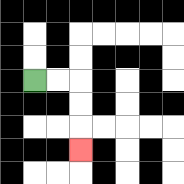{'start': '[1, 3]', 'end': '[3, 6]', 'path_directions': 'R,R,D,D,D', 'path_coordinates': '[[1, 3], [2, 3], [3, 3], [3, 4], [3, 5], [3, 6]]'}